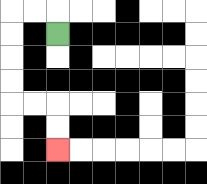{'start': '[2, 1]', 'end': '[2, 6]', 'path_directions': 'U,L,L,D,D,D,D,R,R,D,D', 'path_coordinates': '[[2, 1], [2, 0], [1, 0], [0, 0], [0, 1], [0, 2], [0, 3], [0, 4], [1, 4], [2, 4], [2, 5], [2, 6]]'}